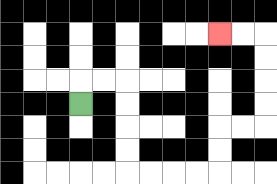{'start': '[3, 4]', 'end': '[9, 1]', 'path_directions': 'U,R,R,D,D,D,D,R,R,R,R,U,U,R,R,U,U,U,U,L,L', 'path_coordinates': '[[3, 4], [3, 3], [4, 3], [5, 3], [5, 4], [5, 5], [5, 6], [5, 7], [6, 7], [7, 7], [8, 7], [9, 7], [9, 6], [9, 5], [10, 5], [11, 5], [11, 4], [11, 3], [11, 2], [11, 1], [10, 1], [9, 1]]'}